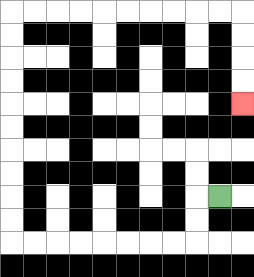{'start': '[9, 8]', 'end': '[10, 4]', 'path_directions': 'L,D,D,L,L,L,L,L,L,L,L,U,U,U,U,U,U,U,U,U,U,R,R,R,R,R,R,R,R,R,R,D,D,D,D', 'path_coordinates': '[[9, 8], [8, 8], [8, 9], [8, 10], [7, 10], [6, 10], [5, 10], [4, 10], [3, 10], [2, 10], [1, 10], [0, 10], [0, 9], [0, 8], [0, 7], [0, 6], [0, 5], [0, 4], [0, 3], [0, 2], [0, 1], [0, 0], [1, 0], [2, 0], [3, 0], [4, 0], [5, 0], [6, 0], [7, 0], [8, 0], [9, 0], [10, 0], [10, 1], [10, 2], [10, 3], [10, 4]]'}